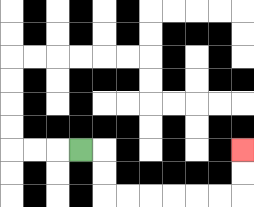{'start': '[3, 6]', 'end': '[10, 6]', 'path_directions': 'R,D,D,R,R,R,R,R,R,U,U', 'path_coordinates': '[[3, 6], [4, 6], [4, 7], [4, 8], [5, 8], [6, 8], [7, 8], [8, 8], [9, 8], [10, 8], [10, 7], [10, 6]]'}